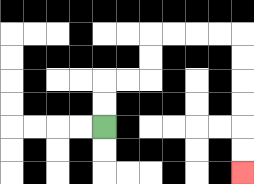{'start': '[4, 5]', 'end': '[10, 7]', 'path_directions': 'U,U,R,R,U,U,R,R,R,R,D,D,D,D,D,D', 'path_coordinates': '[[4, 5], [4, 4], [4, 3], [5, 3], [6, 3], [6, 2], [6, 1], [7, 1], [8, 1], [9, 1], [10, 1], [10, 2], [10, 3], [10, 4], [10, 5], [10, 6], [10, 7]]'}